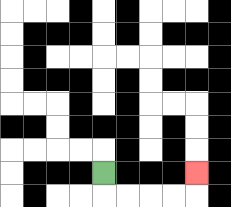{'start': '[4, 7]', 'end': '[8, 7]', 'path_directions': 'D,R,R,R,R,U', 'path_coordinates': '[[4, 7], [4, 8], [5, 8], [6, 8], [7, 8], [8, 8], [8, 7]]'}